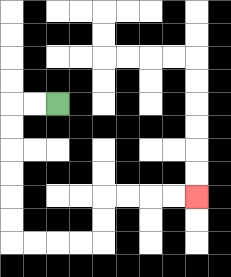{'start': '[2, 4]', 'end': '[8, 8]', 'path_directions': 'L,L,D,D,D,D,D,D,R,R,R,R,U,U,R,R,R,R', 'path_coordinates': '[[2, 4], [1, 4], [0, 4], [0, 5], [0, 6], [0, 7], [0, 8], [0, 9], [0, 10], [1, 10], [2, 10], [3, 10], [4, 10], [4, 9], [4, 8], [5, 8], [6, 8], [7, 8], [8, 8]]'}